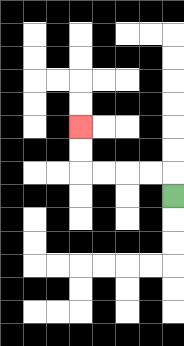{'start': '[7, 8]', 'end': '[3, 5]', 'path_directions': 'U,L,L,L,L,U,U', 'path_coordinates': '[[7, 8], [7, 7], [6, 7], [5, 7], [4, 7], [3, 7], [3, 6], [3, 5]]'}